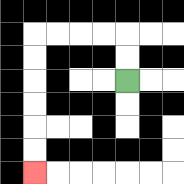{'start': '[5, 3]', 'end': '[1, 7]', 'path_directions': 'U,U,L,L,L,L,D,D,D,D,D,D', 'path_coordinates': '[[5, 3], [5, 2], [5, 1], [4, 1], [3, 1], [2, 1], [1, 1], [1, 2], [1, 3], [1, 4], [1, 5], [1, 6], [1, 7]]'}